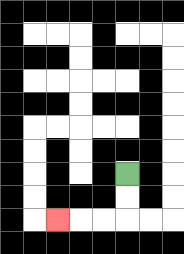{'start': '[5, 7]', 'end': '[2, 9]', 'path_directions': 'D,D,L,L,L', 'path_coordinates': '[[5, 7], [5, 8], [5, 9], [4, 9], [3, 9], [2, 9]]'}